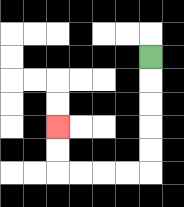{'start': '[6, 2]', 'end': '[2, 5]', 'path_directions': 'D,D,D,D,D,L,L,L,L,U,U', 'path_coordinates': '[[6, 2], [6, 3], [6, 4], [6, 5], [6, 6], [6, 7], [5, 7], [4, 7], [3, 7], [2, 7], [2, 6], [2, 5]]'}